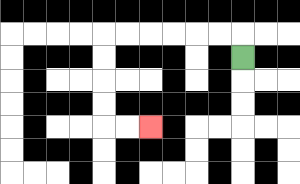{'start': '[10, 2]', 'end': '[6, 5]', 'path_directions': 'U,L,L,L,L,L,L,D,D,D,D,R,R', 'path_coordinates': '[[10, 2], [10, 1], [9, 1], [8, 1], [7, 1], [6, 1], [5, 1], [4, 1], [4, 2], [4, 3], [4, 4], [4, 5], [5, 5], [6, 5]]'}